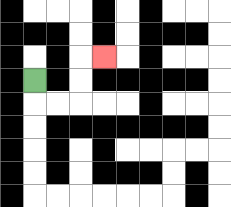{'start': '[1, 3]', 'end': '[4, 2]', 'path_directions': 'D,R,R,U,U,R', 'path_coordinates': '[[1, 3], [1, 4], [2, 4], [3, 4], [3, 3], [3, 2], [4, 2]]'}